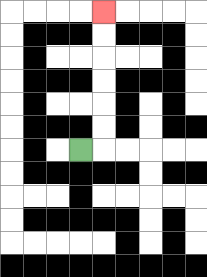{'start': '[3, 6]', 'end': '[4, 0]', 'path_directions': 'R,U,U,U,U,U,U', 'path_coordinates': '[[3, 6], [4, 6], [4, 5], [4, 4], [4, 3], [4, 2], [4, 1], [4, 0]]'}